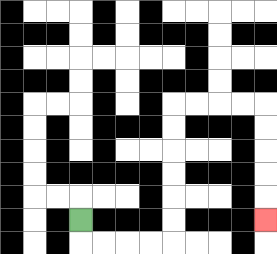{'start': '[3, 9]', 'end': '[11, 9]', 'path_directions': 'D,R,R,R,R,U,U,U,U,U,U,R,R,R,R,D,D,D,D,D', 'path_coordinates': '[[3, 9], [3, 10], [4, 10], [5, 10], [6, 10], [7, 10], [7, 9], [7, 8], [7, 7], [7, 6], [7, 5], [7, 4], [8, 4], [9, 4], [10, 4], [11, 4], [11, 5], [11, 6], [11, 7], [11, 8], [11, 9]]'}